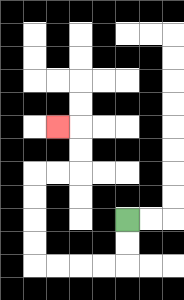{'start': '[5, 9]', 'end': '[2, 5]', 'path_directions': 'D,D,L,L,L,L,U,U,U,U,R,R,U,U,L', 'path_coordinates': '[[5, 9], [5, 10], [5, 11], [4, 11], [3, 11], [2, 11], [1, 11], [1, 10], [1, 9], [1, 8], [1, 7], [2, 7], [3, 7], [3, 6], [3, 5], [2, 5]]'}